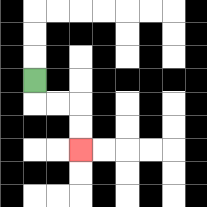{'start': '[1, 3]', 'end': '[3, 6]', 'path_directions': 'D,R,R,D,D', 'path_coordinates': '[[1, 3], [1, 4], [2, 4], [3, 4], [3, 5], [3, 6]]'}